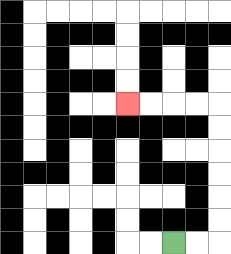{'start': '[7, 10]', 'end': '[5, 4]', 'path_directions': 'R,R,U,U,U,U,U,U,L,L,L,L', 'path_coordinates': '[[7, 10], [8, 10], [9, 10], [9, 9], [9, 8], [9, 7], [9, 6], [9, 5], [9, 4], [8, 4], [7, 4], [6, 4], [5, 4]]'}